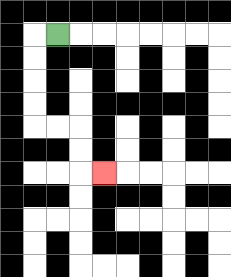{'start': '[2, 1]', 'end': '[4, 7]', 'path_directions': 'L,D,D,D,D,R,R,D,D,R', 'path_coordinates': '[[2, 1], [1, 1], [1, 2], [1, 3], [1, 4], [1, 5], [2, 5], [3, 5], [3, 6], [3, 7], [4, 7]]'}